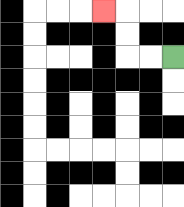{'start': '[7, 2]', 'end': '[4, 0]', 'path_directions': 'L,L,U,U,L', 'path_coordinates': '[[7, 2], [6, 2], [5, 2], [5, 1], [5, 0], [4, 0]]'}